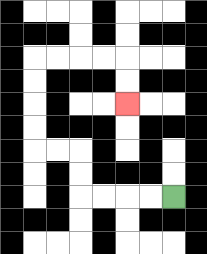{'start': '[7, 8]', 'end': '[5, 4]', 'path_directions': 'L,L,L,L,U,U,L,L,U,U,U,U,R,R,R,R,D,D', 'path_coordinates': '[[7, 8], [6, 8], [5, 8], [4, 8], [3, 8], [3, 7], [3, 6], [2, 6], [1, 6], [1, 5], [1, 4], [1, 3], [1, 2], [2, 2], [3, 2], [4, 2], [5, 2], [5, 3], [5, 4]]'}